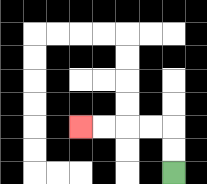{'start': '[7, 7]', 'end': '[3, 5]', 'path_directions': 'U,U,L,L,L,L', 'path_coordinates': '[[7, 7], [7, 6], [7, 5], [6, 5], [5, 5], [4, 5], [3, 5]]'}